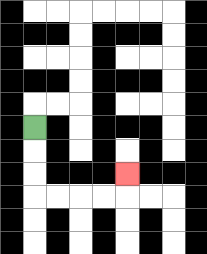{'start': '[1, 5]', 'end': '[5, 7]', 'path_directions': 'D,D,D,R,R,R,R,U', 'path_coordinates': '[[1, 5], [1, 6], [1, 7], [1, 8], [2, 8], [3, 8], [4, 8], [5, 8], [5, 7]]'}